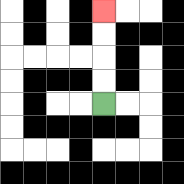{'start': '[4, 4]', 'end': '[4, 0]', 'path_directions': 'U,U,U,U', 'path_coordinates': '[[4, 4], [4, 3], [4, 2], [4, 1], [4, 0]]'}